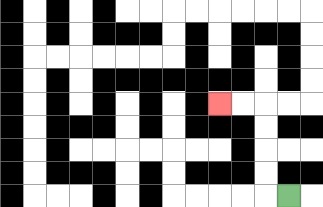{'start': '[12, 8]', 'end': '[9, 4]', 'path_directions': 'L,U,U,U,U,L,L', 'path_coordinates': '[[12, 8], [11, 8], [11, 7], [11, 6], [11, 5], [11, 4], [10, 4], [9, 4]]'}